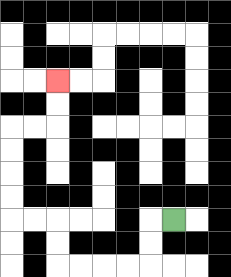{'start': '[7, 9]', 'end': '[2, 3]', 'path_directions': 'L,D,D,L,L,L,L,U,U,L,L,U,U,U,U,R,R,U,U', 'path_coordinates': '[[7, 9], [6, 9], [6, 10], [6, 11], [5, 11], [4, 11], [3, 11], [2, 11], [2, 10], [2, 9], [1, 9], [0, 9], [0, 8], [0, 7], [0, 6], [0, 5], [1, 5], [2, 5], [2, 4], [2, 3]]'}